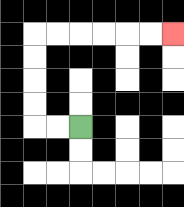{'start': '[3, 5]', 'end': '[7, 1]', 'path_directions': 'L,L,U,U,U,U,R,R,R,R,R,R', 'path_coordinates': '[[3, 5], [2, 5], [1, 5], [1, 4], [1, 3], [1, 2], [1, 1], [2, 1], [3, 1], [4, 1], [5, 1], [6, 1], [7, 1]]'}